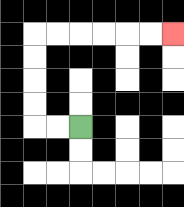{'start': '[3, 5]', 'end': '[7, 1]', 'path_directions': 'L,L,U,U,U,U,R,R,R,R,R,R', 'path_coordinates': '[[3, 5], [2, 5], [1, 5], [1, 4], [1, 3], [1, 2], [1, 1], [2, 1], [3, 1], [4, 1], [5, 1], [6, 1], [7, 1]]'}